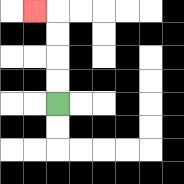{'start': '[2, 4]', 'end': '[1, 0]', 'path_directions': 'U,U,U,U,L', 'path_coordinates': '[[2, 4], [2, 3], [2, 2], [2, 1], [2, 0], [1, 0]]'}